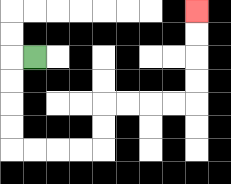{'start': '[1, 2]', 'end': '[8, 0]', 'path_directions': 'L,D,D,D,D,R,R,R,R,U,U,R,R,R,R,U,U,U,U', 'path_coordinates': '[[1, 2], [0, 2], [0, 3], [0, 4], [0, 5], [0, 6], [1, 6], [2, 6], [3, 6], [4, 6], [4, 5], [4, 4], [5, 4], [6, 4], [7, 4], [8, 4], [8, 3], [8, 2], [8, 1], [8, 0]]'}